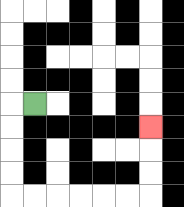{'start': '[1, 4]', 'end': '[6, 5]', 'path_directions': 'L,D,D,D,D,R,R,R,R,R,R,U,U,U', 'path_coordinates': '[[1, 4], [0, 4], [0, 5], [0, 6], [0, 7], [0, 8], [1, 8], [2, 8], [3, 8], [4, 8], [5, 8], [6, 8], [6, 7], [6, 6], [6, 5]]'}